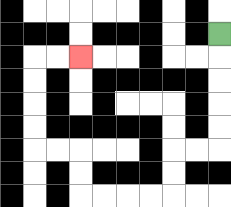{'start': '[9, 1]', 'end': '[3, 2]', 'path_directions': 'D,D,D,D,D,L,L,D,D,L,L,L,L,U,U,L,L,U,U,U,U,R,R', 'path_coordinates': '[[9, 1], [9, 2], [9, 3], [9, 4], [9, 5], [9, 6], [8, 6], [7, 6], [7, 7], [7, 8], [6, 8], [5, 8], [4, 8], [3, 8], [3, 7], [3, 6], [2, 6], [1, 6], [1, 5], [1, 4], [1, 3], [1, 2], [2, 2], [3, 2]]'}